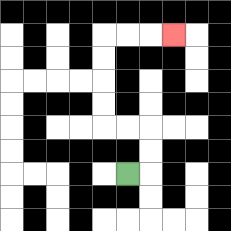{'start': '[5, 7]', 'end': '[7, 1]', 'path_directions': 'R,U,U,L,L,U,U,U,U,R,R,R', 'path_coordinates': '[[5, 7], [6, 7], [6, 6], [6, 5], [5, 5], [4, 5], [4, 4], [4, 3], [4, 2], [4, 1], [5, 1], [6, 1], [7, 1]]'}